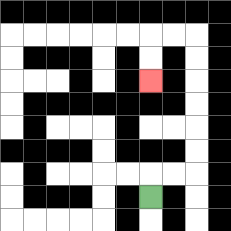{'start': '[6, 8]', 'end': '[6, 3]', 'path_directions': 'U,R,R,U,U,U,U,U,U,L,L,D,D', 'path_coordinates': '[[6, 8], [6, 7], [7, 7], [8, 7], [8, 6], [8, 5], [8, 4], [8, 3], [8, 2], [8, 1], [7, 1], [6, 1], [6, 2], [6, 3]]'}